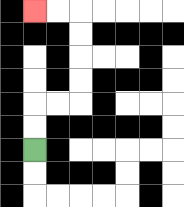{'start': '[1, 6]', 'end': '[1, 0]', 'path_directions': 'U,U,R,R,U,U,U,U,L,L', 'path_coordinates': '[[1, 6], [1, 5], [1, 4], [2, 4], [3, 4], [3, 3], [3, 2], [3, 1], [3, 0], [2, 0], [1, 0]]'}